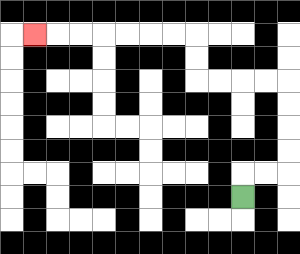{'start': '[10, 8]', 'end': '[1, 1]', 'path_directions': 'U,R,R,U,U,U,U,L,L,L,L,U,U,L,L,L,L,L,L,L', 'path_coordinates': '[[10, 8], [10, 7], [11, 7], [12, 7], [12, 6], [12, 5], [12, 4], [12, 3], [11, 3], [10, 3], [9, 3], [8, 3], [8, 2], [8, 1], [7, 1], [6, 1], [5, 1], [4, 1], [3, 1], [2, 1], [1, 1]]'}